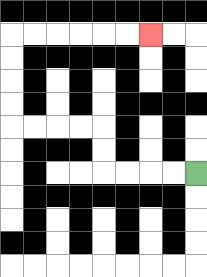{'start': '[8, 7]', 'end': '[6, 1]', 'path_directions': 'L,L,L,L,U,U,L,L,L,L,U,U,U,U,R,R,R,R,R,R', 'path_coordinates': '[[8, 7], [7, 7], [6, 7], [5, 7], [4, 7], [4, 6], [4, 5], [3, 5], [2, 5], [1, 5], [0, 5], [0, 4], [0, 3], [0, 2], [0, 1], [1, 1], [2, 1], [3, 1], [4, 1], [5, 1], [6, 1]]'}